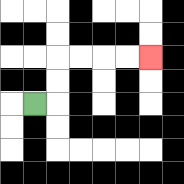{'start': '[1, 4]', 'end': '[6, 2]', 'path_directions': 'R,U,U,R,R,R,R', 'path_coordinates': '[[1, 4], [2, 4], [2, 3], [2, 2], [3, 2], [4, 2], [5, 2], [6, 2]]'}